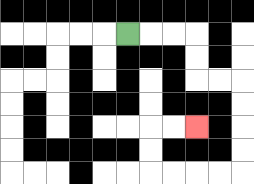{'start': '[5, 1]', 'end': '[8, 5]', 'path_directions': 'R,R,R,D,D,R,R,D,D,D,D,L,L,L,L,U,U,R,R', 'path_coordinates': '[[5, 1], [6, 1], [7, 1], [8, 1], [8, 2], [8, 3], [9, 3], [10, 3], [10, 4], [10, 5], [10, 6], [10, 7], [9, 7], [8, 7], [7, 7], [6, 7], [6, 6], [6, 5], [7, 5], [8, 5]]'}